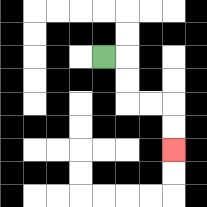{'start': '[4, 2]', 'end': '[7, 6]', 'path_directions': 'R,D,D,R,R,D,D', 'path_coordinates': '[[4, 2], [5, 2], [5, 3], [5, 4], [6, 4], [7, 4], [7, 5], [7, 6]]'}